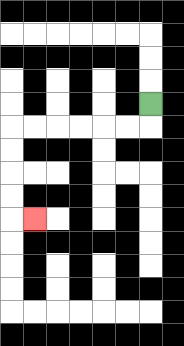{'start': '[6, 4]', 'end': '[1, 9]', 'path_directions': 'D,L,L,L,L,L,L,D,D,D,D,R', 'path_coordinates': '[[6, 4], [6, 5], [5, 5], [4, 5], [3, 5], [2, 5], [1, 5], [0, 5], [0, 6], [0, 7], [0, 8], [0, 9], [1, 9]]'}